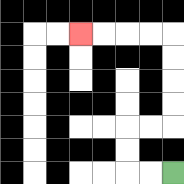{'start': '[7, 7]', 'end': '[3, 1]', 'path_directions': 'L,L,U,U,R,R,U,U,U,U,L,L,L,L', 'path_coordinates': '[[7, 7], [6, 7], [5, 7], [5, 6], [5, 5], [6, 5], [7, 5], [7, 4], [7, 3], [7, 2], [7, 1], [6, 1], [5, 1], [4, 1], [3, 1]]'}